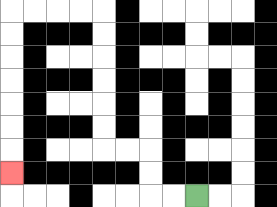{'start': '[8, 8]', 'end': '[0, 7]', 'path_directions': 'L,L,U,U,L,L,U,U,U,U,U,U,L,L,L,L,D,D,D,D,D,D,D', 'path_coordinates': '[[8, 8], [7, 8], [6, 8], [6, 7], [6, 6], [5, 6], [4, 6], [4, 5], [4, 4], [4, 3], [4, 2], [4, 1], [4, 0], [3, 0], [2, 0], [1, 0], [0, 0], [0, 1], [0, 2], [0, 3], [0, 4], [0, 5], [0, 6], [0, 7]]'}